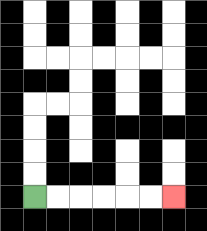{'start': '[1, 8]', 'end': '[7, 8]', 'path_directions': 'R,R,R,R,R,R', 'path_coordinates': '[[1, 8], [2, 8], [3, 8], [4, 8], [5, 8], [6, 8], [7, 8]]'}